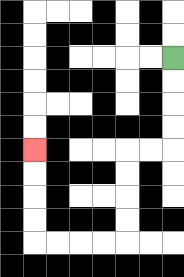{'start': '[7, 2]', 'end': '[1, 6]', 'path_directions': 'D,D,D,D,L,L,D,D,D,D,L,L,L,L,U,U,U,U', 'path_coordinates': '[[7, 2], [7, 3], [7, 4], [7, 5], [7, 6], [6, 6], [5, 6], [5, 7], [5, 8], [5, 9], [5, 10], [4, 10], [3, 10], [2, 10], [1, 10], [1, 9], [1, 8], [1, 7], [1, 6]]'}